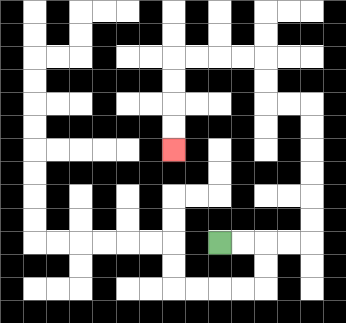{'start': '[9, 10]', 'end': '[7, 6]', 'path_directions': 'R,R,R,R,U,U,U,U,U,U,L,L,U,U,L,L,L,L,D,D,D,D', 'path_coordinates': '[[9, 10], [10, 10], [11, 10], [12, 10], [13, 10], [13, 9], [13, 8], [13, 7], [13, 6], [13, 5], [13, 4], [12, 4], [11, 4], [11, 3], [11, 2], [10, 2], [9, 2], [8, 2], [7, 2], [7, 3], [7, 4], [7, 5], [7, 6]]'}